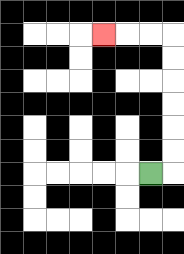{'start': '[6, 7]', 'end': '[4, 1]', 'path_directions': 'R,U,U,U,U,U,U,L,L,L', 'path_coordinates': '[[6, 7], [7, 7], [7, 6], [7, 5], [7, 4], [7, 3], [7, 2], [7, 1], [6, 1], [5, 1], [4, 1]]'}